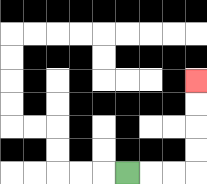{'start': '[5, 7]', 'end': '[8, 3]', 'path_directions': 'R,R,R,U,U,U,U', 'path_coordinates': '[[5, 7], [6, 7], [7, 7], [8, 7], [8, 6], [8, 5], [8, 4], [8, 3]]'}